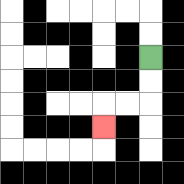{'start': '[6, 2]', 'end': '[4, 5]', 'path_directions': 'D,D,L,L,D', 'path_coordinates': '[[6, 2], [6, 3], [6, 4], [5, 4], [4, 4], [4, 5]]'}